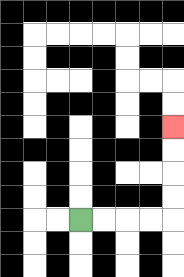{'start': '[3, 9]', 'end': '[7, 5]', 'path_directions': 'R,R,R,R,U,U,U,U', 'path_coordinates': '[[3, 9], [4, 9], [5, 9], [6, 9], [7, 9], [7, 8], [7, 7], [7, 6], [7, 5]]'}